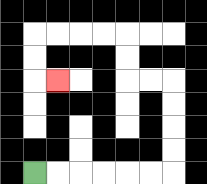{'start': '[1, 7]', 'end': '[2, 3]', 'path_directions': 'R,R,R,R,R,R,U,U,U,U,L,L,U,U,L,L,L,L,D,D,R', 'path_coordinates': '[[1, 7], [2, 7], [3, 7], [4, 7], [5, 7], [6, 7], [7, 7], [7, 6], [7, 5], [7, 4], [7, 3], [6, 3], [5, 3], [5, 2], [5, 1], [4, 1], [3, 1], [2, 1], [1, 1], [1, 2], [1, 3], [2, 3]]'}